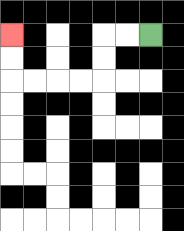{'start': '[6, 1]', 'end': '[0, 1]', 'path_directions': 'L,L,D,D,L,L,L,L,U,U', 'path_coordinates': '[[6, 1], [5, 1], [4, 1], [4, 2], [4, 3], [3, 3], [2, 3], [1, 3], [0, 3], [0, 2], [0, 1]]'}